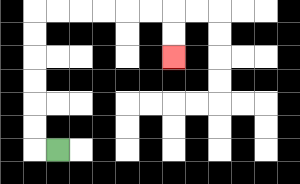{'start': '[2, 6]', 'end': '[7, 2]', 'path_directions': 'L,U,U,U,U,U,U,R,R,R,R,R,R,D,D', 'path_coordinates': '[[2, 6], [1, 6], [1, 5], [1, 4], [1, 3], [1, 2], [1, 1], [1, 0], [2, 0], [3, 0], [4, 0], [5, 0], [6, 0], [7, 0], [7, 1], [7, 2]]'}